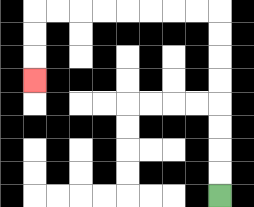{'start': '[9, 8]', 'end': '[1, 3]', 'path_directions': 'U,U,U,U,U,U,U,U,L,L,L,L,L,L,L,L,D,D,D', 'path_coordinates': '[[9, 8], [9, 7], [9, 6], [9, 5], [9, 4], [9, 3], [9, 2], [9, 1], [9, 0], [8, 0], [7, 0], [6, 0], [5, 0], [4, 0], [3, 0], [2, 0], [1, 0], [1, 1], [1, 2], [1, 3]]'}